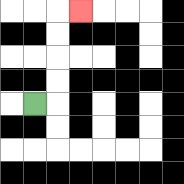{'start': '[1, 4]', 'end': '[3, 0]', 'path_directions': 'R,U,U,U,U,R', 'path_coordinates': '[[1, 4], [2, 4], [2, 3], [2, 2], [2, 1], [2, 0], [3, 0]]'}